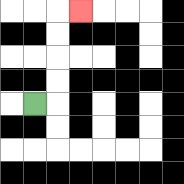{'start': '[1, 4]', 'end': '[3, 0]', 'path_directions': 'R,U,U,U,U,R', 'path_coordinates': '[[1, 4], [2, 4], [2, 3], [2, 2], [2, 1], [2, 0], [3, 0]]'}